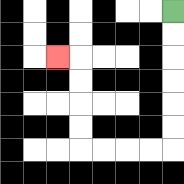{'start': '[7, 0]', 'end': '[2, 2]', 'path_directions': 'D,D,D,D,D,D,L,L,L,L,U,U,U,U,L', 'path_coordinates': '[[7, 0], [7, 1], [7, 2], [7, 3], [7, 4], [7, 5], [7, 6], [6, 6], [5, 6], [4, 6], [3, 6], [3, 5], [3, 4], [3, 3], [3, 2], [2, 2]]'}